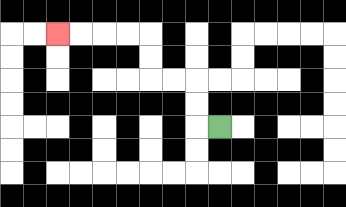{'start': '[9, 5]', 'end': '[2, 1]', 'path_directions': 'L,U,U,L,L,U,U,L,L,L,L', 'path_coordinates': '[[9, 5], [8, 5], [8, 4], [8, 3], [7, 3], [6, 3], [6, 2], [6, 1], [5, 1], [4, 1], [3, 1], [2, 1]]'}